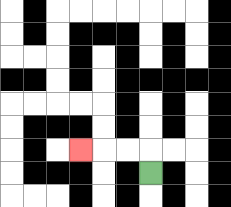{'start': '[6, 7]', 'end': '[3, 6]', 'path_directions': 'U,L,L,L', 'path_coordinates': '[[6, 7], [6, 6], [5, 6], [4, 6], [3, 6]]'}